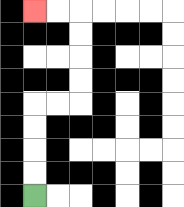{'start': '[1, 8]', 'end': '[1, 0]', 'path_directions': 'U,U,U,U,R,R,U,U,U,U,L,L', 'path_coordinates': '[[1, 8], [1, 7], [1, 6], [1, 5], [1, 4], [2, 4], [3, 4], [3, 3], [3, 2], [3, 1], [3, 0], [2, 0], [1, 0]]'}